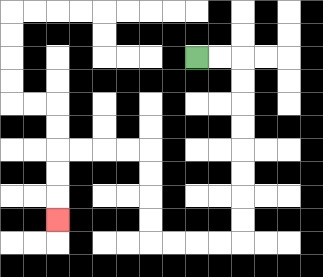{'start': '[8, 2]', 'end': '[2, 9]', 'path_directions': 'R,R,D,D,D,D,D,D,D,D,L,L,L,L,U,U,U,U,L,L,L,L,D,D,D', 'path_coordinates': '[[8, 2], [9, 2], [10, 2], [10, 3], [10, 4], [10, 5], [10, 6], [10, 7], [10, 8], [10, 9], [10, 10], [9, 10], [8, 10], [7, 10], [6, 10], [6, 9], [6, 8], [6, 7], [6, 6], [5, 6], [4, 6], [3, 6], [2, 6], [2, 7], [2, 8], [2, 9]]'}